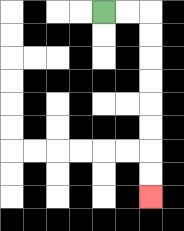{'start': '[4, 0]', 'end': '[6, 8]', 'path_directions': 'R,R,D,D,D,D,D,D,D,D', 'path_coordinates': '[[4, 0], [5, 0], [6, 0], [6, 1], [6, 2], [6, 3], [6, 4], [6, 5], [6, 6], [6, 7], [6, 8]]'}